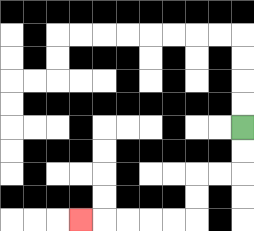{'start': '[10, 5]', 'end': '[3, 9]', 'path_directions': 'D,D,L,L,D,D,L,L,L,L,L', 'path_coordinates': '[[10, 5], [10, 6], [10, 7], [9, 7], [8, 7], [8, 8], [8, 9], [7, 9], [6, 9], [5, 9], [4, 9], [3, 9]]'}